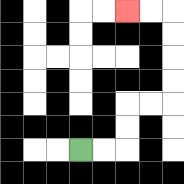{'start': '[3, 6]', 'end': '[5, 0]', 'path_directions': 'R,R,U,U,R,R,U,U,U,U,L,L', 'path_coordinates': '[[3, 6], [4, 6], [5, 6], [5, 5], [5, 4], [6, 4], [7, 4], [7, 3], [7, 2], [7, 1], [7, 0], [6, 0], [5, 0]]'}